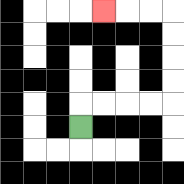{'start': '[3, 5]', 'end': '[4, 0]', 'path_directions': 'U,R,R,R,R,U,U,U,U,L,L,L', 'path_coordinates': '[[3, 5], [3, 4], [4, 4], [5, 4], [6, 4], [7, 4], [7, 3], [7, 2], [7, 1], [7, 0], [6, 0], [5, 0], [4, 0]]'}